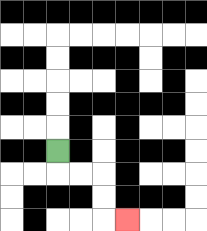{'start': '[2, 6]', 'end': '[5, 9]', 'path_directions': 'D,R,R,D,D,R', 'path_coordinates': '[[2, 6], [2, 7], [3, 7], [4, 7], [4, 8], [4, 9], [5, 9]]'}